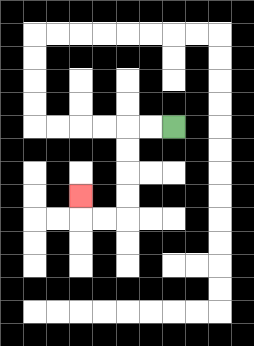{'start': '[7, 5]', 'end': '[3, 8]', 'path_directions': 'L,L,D,D,D,D,L,L,U', 'path_coordinates': '[[7, 5], [6, 5], [5, 5], [5, 6], [5, 7], [5, 8], [5, 9], [4, 9], [3, 9], [3, 8]]'}